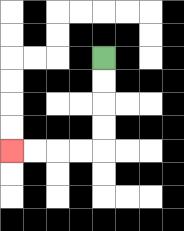{'start': '[4, 2]', 'end': '[0, 6]', 'path_directions': 'D,D,D,D,L,L,L,L', 'path_coordinates': '[[4, 2], [4, 3], [4, 4], [4, 5], [4, 6], [3, 6], [2, 6], [1, 6], [0, 6]]'}